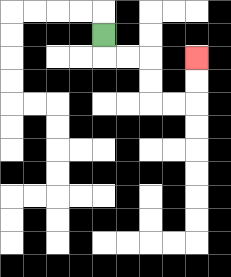{'start': '[4, 1]', 'end': '[8, 2]', 'path_directions': 'D,R,R,D,D,R,R,U,U', 'path_coordinates': '[[4, 1], [4, 2], [5, 2], [6, 2], [6, 3], [6, 4], [7, 4], [8, 4], [8, 3], [8, 2]]'}